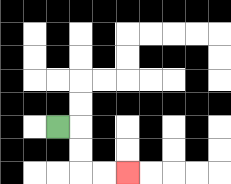{'start': '[2, 5]', 'end': '[5, 7]', 'path_directions': 'R,D,D,R,R', 'path_coordinates': '[[2, 5], [3, 5], [3, 6], [3, 7], [4, 7], [5, 7]]'}